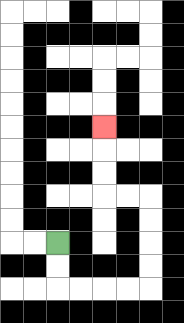{'start': '[2, 10]', 'end': '[4, 5]', 'path_directions': 'D,D,R,R,R,R,U,U,U,U,L,L,U,U,U', 'path_coordinates': '[[2, 10], [2, 11], [2, 12], [3, 12], [4, 12], [5, 12], [6, 12], [6, 11], [6, 10], [6, 9], [6, 8], [5, 8], [4, 8], [4, 7], [4, 6], [4, 5]]'}